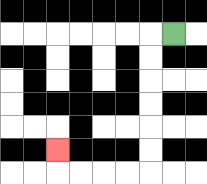{'start': '[7, 1]', 'end': '[2, 6]', 'path_directions': 'L,D,D,D,D,D,D,L,L,L,L,U', 'path_coordinates': '[[7, 1], [6, 1], [6, 2], [6, 3], [6, 4], [6, 5], [6, 6], [6, 7], [5, 7], [4, 7], [3, 7], [2, 7], [2, 6]]'}